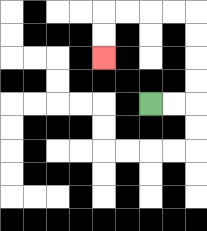{'start': '[6, 4]', 'end': '[4, 2]', 'path_directions': 'R,R,U,U,U,U,L,L,L,L,D,D', 'path_coordinates': '[[6, 4], [7, 4], [8, 4], [8, 3], [8, 2], [8, 1], [8, 0], [7, 0], [6, 0], [5, 0], [4, 0], [4, 1], [4, 2]]'}